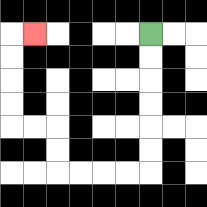{'start': '[6, 1]', 'end': '[1, 1]', 'path_directions': 'D,D,D,D,D,D,L,L,L,L,U,U,L,L,U,U,U,U,R', 'path_coordinates': '[[6, 1], [6, 2], [6, 3], [6, 4], [6, 5], [6, 6], [6, 7], [5, 7], [4, 7], [3, 7], [2, 7], [2, 6], [2, 5], [1, 5], [0, 5], [0, 4], [0, 3], [0, 2], [0, 1], [1, 1]]'}